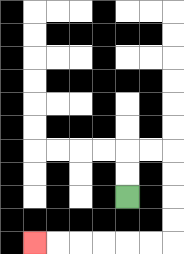{'start': '[5, 8]', 'end': '[1, 10]', 'path_directions': 'U,U,R,R,D,D,D,D,L,L,L,L,L,L', 'path_coordinates': '[[5, 8], [5, 7], [5, 6], [6, 6], [7, 6], [7, 7], [7, 8], [7, 9], [7, 10], [6, 10], [5, 10], [4, 10], [3, 10], [2, 10], [1, 10]]'}